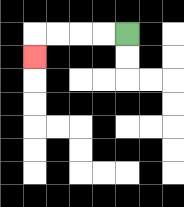{'start': '[5, 1]', 'end': '[1, 2]', 'path_directions': 'L,L,L,L,D', 'path_coordinates': '[[5, 1], [4, 1], [3, 1], [2, 1], [1, 1], [1, 2]]'}